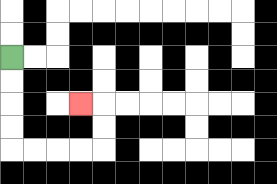{'start': '[0, 2]', 'end': '[3, 4]', 'path_directions': 'D,D,D,D,R,R,R,R,U,U,L', 'path_coordinates': '[[0, 2], [0, 3], [0, 4], [0, 5], [0, 6], [1, 6], [2, 6], [3, 6], [4, 6], [4, 5], [4, 4], [3, 4]]'}